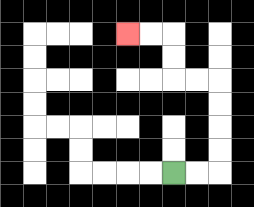{'start': '[7, 7]', 'end': '[5, 1]', 'path_directions': 'R,R,U,U,U,U,L,L,U,U,L,L', 'path_coordinates': '[[7, 7], [8, 7], [9, 7], [9, 6], [9, 5], [9, 4], [9, 3], [8, 3], [7, 3], [7, 2], [7, 1], [6, 1], [5, 1]]'}